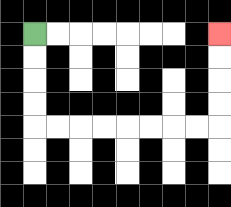{'start': '[1, 1]', 'end': '[9, 1]', 'path_directions': 'D,D,D,D,R,R,R,R,R,R,R,R,U,U,U,U', 'path_coordinates': '[[1, 1], [1, 2], [1, 3], [1, 4], [1, 5], [2, 5], [3, 5], [4, 5], [5, 5], [6, 5], [7, 5], [8, 5], [9, 5], [9, 4], [9, 3], [9, 2], [9, 1]]'}